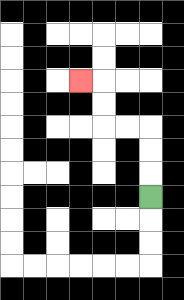{'start': '[6, 8]', 'end': '[3, 3]', 'path_directions': 'U,U,U,L,L,U,U,L', 'path_coordinates': '[[6, 8], [6, 7], [6, 6], [6, 5], [5, 5], [4, 5], [4, 4], [4, 3], [3, 3]]'}